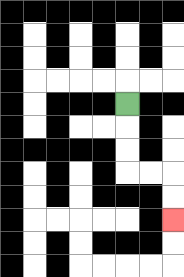{'start': '[5, 4]', 'end': '[7, 9]', 'path_directions': 'D,D,D,R,R,D,D', 'path_coordinates': '[[5, 4], [5, 5], [5, 6], [5, 7], [6, 7], [7, 7], [7, 8], [7, 9]]'}